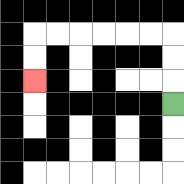{'start': '[7, 4]', 'end': '[1, 3]', 'path_directions': 'U,U,U,L,L,L,L,L,L,D,D', 'path_coordinates': '[[7, 4], [7, 3], [7, 2], [7, 1], [6, 1], [5, 1], [4, 1], [3, 1], [2, 1], [1, 1], [1, 2], [1, 3]]'}